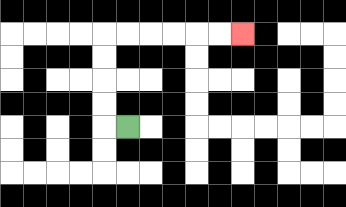{'start': '[5, 5]', 'end': '[10, 1]', 'path_directions': 'L,U,U,U,U,R,R,R,R,R,R', 'path_coordinates': '[[5, 5], [4, 5], [4, 4], [4, 3], [4, 2], [4, 1], [5, 1], [6, 1], [7, 1], [8, 1], [9, 1], [10, 1]]'}